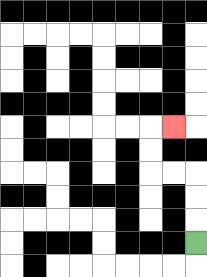{'start': '[8, 10]', 'end': '[7, 5]', 'path_directions': 'U,U,U,L,L,U,U,R', 'path_coordinates': '[[8, 10], [8, 9], [8, 8], [8, 7], [7, 7], [6, 7], [6, 6], [6, 5], [7, 5]]'}